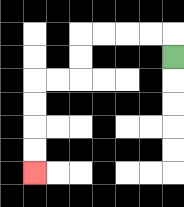{'start': '[7, 2]', 'end': '[1, 7]', 'path_directions': 'U,L,L,L,L,D,D,L,L,D,D,D,D', 'path_coordinates': '[[7, 2], [7, 1], [6, 1], [5, 1], [4, 1], [3, 1], [3, 2], [3, 3], [2, 3], [1, 3], [1, 4], [1, 5], [1, 6], [1, 7]]'}